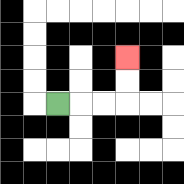{'start': '[2, 4]', 'end': '[5, 2]', 'path_directions': 'R,R,R,U,U', 'path_coordinates': '[[2, 4], [3, 4], [4, 4], [5, 4], [5, 3], [5, 2]]'}